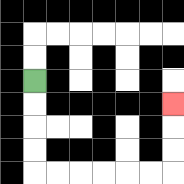{'start': '[1, 3]', 'end': '[7, 4]', 'path_directions': 'D,D,D,D,R,R,R,R,R,R,U,U,U', 'path_coordinates': '[[1, 3], [1, 4], [1, 5], [1, 6], [1, 7], [2, 7], [3, 7], [4, 7], [5, 7], [6, 7], [7, 7], [7, 6], [7, 5], [7, 4]]'}